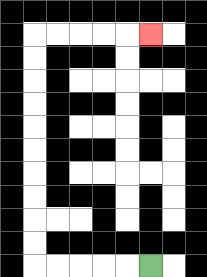{'start': '[6, 11]', 'end': '[6, 1]', 'path_directions': 'L,L,L,L,L,U,U,U,U,U,U,U,U,U,U,R,R,R,R,R', 'path_coordinates': '[[6, 11], [5, 11], [4, 11], [3, 11], [2, 11], [1, 11], [1, 10], [1, 9], [1, 8], [1, 7], [1, 6], [1, 5], [1, 4], [1, 3], [1, 2], [1, 1], [2, 1], [3, 1], [4, 1], [5, 1], [6, 1]]'}